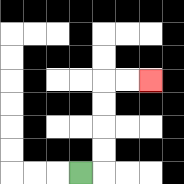{'start': '[3, 7]', 'end': '[6, 3]', 'path_directions': 'R,U,U,U,U,R,R', 'path_coordinates': '[[3, 7], [4, 7], [4, 6], [4, 5], [4, 4], [4, 3], [5, 3], [6, 3]]'}